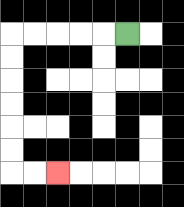{'start': '[5, 1]', 'end': '[2, 7]', 'path_directions': 'L,L,L,L,L,D,D,D,D,D,D,R,R', 'path_coordinates': '[[5, 1], [4, 1], [3, 1], [2, 1], [1, 1], [0, 1], [0, 2], [0, 3], [0, 4], [0, 5], [0, 6], [0, 7], [1, 7], [2, 7]]'}